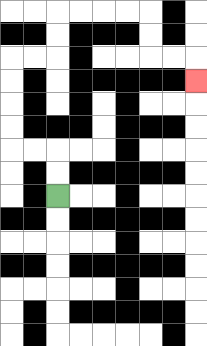{'start': '[2, 8]', 'end': '[8, 3]', 'path_directions': 'U,U,L,L,U,U,U,U,R,R,U,U,R,R,R,R,D,D,R,R,D', 'path_coordinates': '[[2, 8], [2, 7], [2, 6], [1, 6], [0, 6], [0, 5], [0, 4], [0, 3], [0, 2], [1, 2], [2, 2], [2, 1], [2, 0], [3, 0], [4, 0], [5, 0], [6, 0], [6, 1], [6, 2], [7, 2], [8, 2], [8, 3]]'}